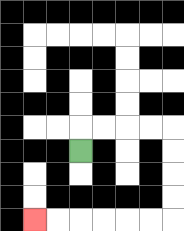{'start': '[3, 6]', 'end': '[1, 9]', 'path_directions': 'U,R,R,R,R,D,D,D,D,L,L,L,L,L,L', 'path_coordinates': '[[3, 6], [3, 5], [4, 5], [5, 5], [6, 5], [7, 5], [7, 6], [7, 7], [7, 8], [7, 9], [6, 9], [5, 9], [4, 9], [3, 9], [2, 9], [1, 9]]'}